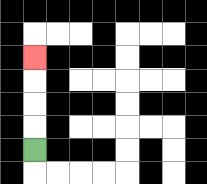{'start': '[1, 6]', 'end': '[1, 2]', 'path_directions': 'U,U,U,U', 'path_coordinates': '[[1, 6], [1, 5], [1, 4], [1, 3], [1, 2]]'}